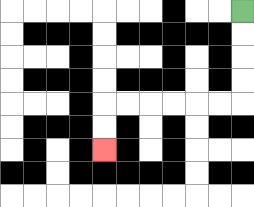{'start': '[10, 0]', 'end': '[4, 6]', 'path_directions': 'D,D,D,D,L,L,L,L,L,L,D,D', 'path_coordinates': '[[10, 0], [10, 1], [10, 2], [10, 3], [10, 4], [9, 4], [8, 4], [7, 4], [6, 4], [5, 4], [4, 4], [4, 5], [4, 6]]'}